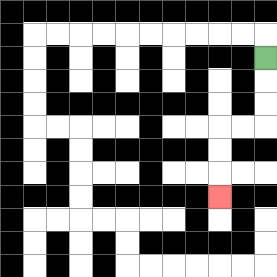{'start': '[11, 2]', 'end': '[9, 8]', 'path_directions': 'D,D,D,L,L,D,D,D', 'path_coordinates': '[[11, 2], [11, 3], [11, 4], [11, 5], [10, 5], [9, 5], [9, 6], [9, 7], [9, 8]]'}